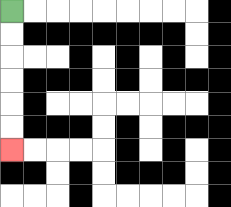{'start': '[0, 0]', 'end': '[0, 6]', 'path_directions': 'D,D,D,D,D,D', 'path_coordinates': '[[0, 0], [0, 1], [0, 2], [0, 3], [0, 4], [0, 5], [0, 6]]'}